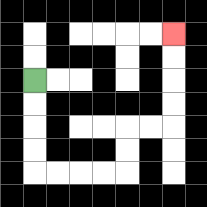{'start': '[1, 3]', 'end': '[7, 1]', 'path_directions': 'D,D,D,D,R,R,R,R,U,U,R,R,U,U,U,U', 'path_coordinates': '[[1, 3], [1, 4], [1, 5], [1, 6], [1, 7], [2, 7], [3, 7], [4, 7], [5, 7], [5, 6], [5, 5], [6, 5], [7, 5], [7, 4], [7, 3], [7, 2], [7, 1]]'}